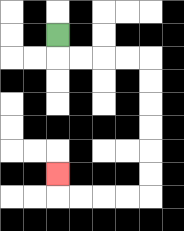{'start': '[2, 1]', 'end': '[2, 7]', 'path_directions': 'D,R,R,R,R,D,D,D,D,D,D,L,L,L,L,U', 'path_coordinates': '[[2, 1], [2, 2], [3, 2], [4, 2], [5, 2], [6, 2], [6, 3], [6, 4], [6, 5], [6, 6], [6, 7], [6, 8], [5, 8], [4, 8], [3, 8], [2, 8], [2, 7]]'}